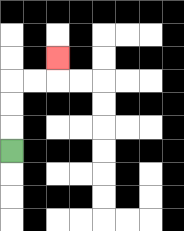{'start': '[0, 6]', 'end': '[2, 2]', 'path_directions': 'U,U,U,R,R,U', 'path_coordinates': '[[0, 6], [0, 5], [0, 4], [0, 3], [1, 3], [2, 3], [2, 2]]'}